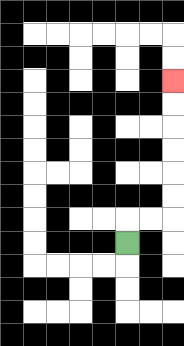{'start': '[5, 10]', 'end': '[7, 3]', 'path_directions': 'U,R,R,U,U,U,U,U,U', 'path_coordinates': '[[5, 10], [5, 9], [6, 9], [7, 9], [7, 8], [7, 7], [7, 6], [7, 5], [7, 4], [7, 3]]'}